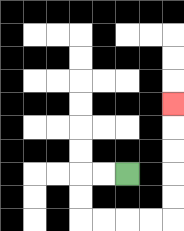{'start': '[5, 7]', 'end': '[7, 4]', 'path_directions': 'L,L,D,D,R,R,R,R,U,U,U,U,U', 'path_coordinates': '[[5, 7], [4, 7], [3, 7], [3, 8], [3, 9], [4, 9], [5, 9], [6, 9], [7, 9], [7, 8], [7, 7], [7, 6], [7, 5], [7, 4]]'}